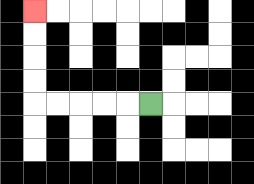{'start': '[6, 4]', 'end': '[1, 0]', 'path_directions': 'L,L,L,L,L,U,U,U,U', 'path_coordinates': '[[6, 4], [5, 4], [4, 4], [3, 4], [2, 4], [1, 4], [1, 3], [1, 2], [1, 1], [1, 0]]'}